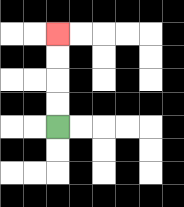{'start': '[2, 5]', 'end': '[2, 1]', 'path_directions': 'U,U,U,U', 'path_coordinates': '[[2, 5], [2, 4], [2, 3], [2, 2], [2, 1]]'}